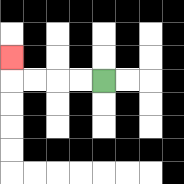{'start': '[4, 3]', 'end': '[0, 2]', 'path_directions': 'L,L,L,L,U', 'path_coordinates': '[[4, 3], [3, 3], [2, 3], [1, 3], [0, 3], [0, 2]]'}